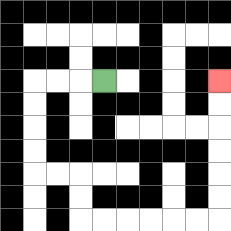{'start': '[4, 3]', 'end': '[9, 3]', 'path_directions': 'L,L,L,D,D,D,D,R,R,D,D,R,R,R,R,R,R,U,U,U,U,U,U', 'path_coordinates': '[[4, 3], [3, 3], [2, 3], [1, 3], [1, 4], [1, 5], [1, 6], [1, 7], [2, 7], [3, 7], [3, 8], [3, 9], [4, 9], [5, 9], [6, 9], [7, 9], [8, 9], [9, 9], [9, 8], [9, 7], [9, 6], [9, 5], [9, 4], [9, 3]]'}